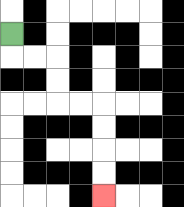{'start': '[0, 1]', 'end': '[4, 8]', 'path_directions': 'D,R,R,D,D,R,R,D,D,D,D', 'path_coordinates': '[[0, 1], [0, 2], [1, 2], [2, 2], [2, 3], [2, 4], [3, 4], [4, 4], [4, 5], [4, 6], [4, 7], [4, 8]]'}